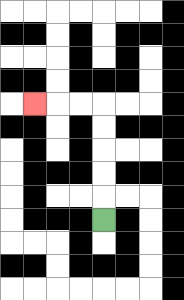{'start': '[4, 9]', 'end': '[1, 4]', 'path_directions': 'U,U,U,U,U,L,L,L', 'path_coordinates': '[[4, 9], [4, 8], [4, 7], [4, 6], [4, 5], [4, 4], [3, 4], [2, 4], [1, 4]]'}